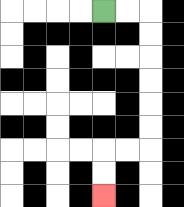{'start': '[4, 0]', 'end': '[4, 8]', 'path_directions': 'R,R,D,D,D,D,D,D,L,L,D,D', 'path_coordinates': '[[4, 0], [5, 0], [6, 0], [6, 1], [6, 2], [6, 3], [6, 4], [6, 5], [6, 6], [5, 6], [4, 6], [4, 7], [4, 8]]'}